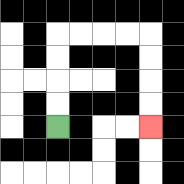{'start': '[2, 5]', 'end': '[6, 5]', 'path_directions': 'U,U,U,U,R,R,R,R,D,D,D,D', 'path_coordinates': '[[2, 5], [2, 4], [2, 3], [2, 2], [2, 1], [3, 1], [4, 1], [5, 1], [6, 1], [6, 2], [6, 3], [6, 4], [6, 5]]'}